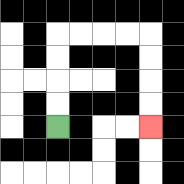{'start': '[2, 5]', 'end': '[6, 5]', 'path_directions': 'U,U,U,U,R,R,R,R,D,D,D,D', 'path_coordinates': '[[2, 5], [2, 4], [2, 3], [2, 2], [2, 1], [3, 1], [4, 1], [5, 1], [6, 1], [6, 2], [6, 3], [6, 4], [6, 5]]'}